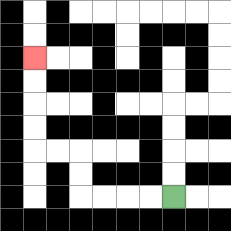{'start': '[7, 8]', 'end': '[1, 2]', 'path_directions': 'L,L,L,L,U,U,L,L,U,U,U,U', 'path_coordinates': '[[7, 8], [6, 8], [5, 8], [4, 8], [3, 8], [3, 7], [3, 6], [2, 6], [1, 6], [1, 5], [1, 4], [1, 3], [1, 2]]'}